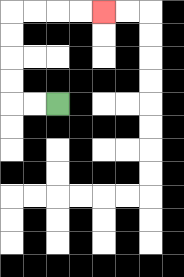{'start': '[2, 4]', 'end': '[4, 0]', 'path_directions': 'L,L,U,U,U,U,R,R,R,R', 'path_coordinates': '[[2, 4], [1, 4], [0, 4], [0, 3], [0, 2], [0, 1], [0, 0], [1, 0], [2, 0], [3, 0], [4, 0]]'}